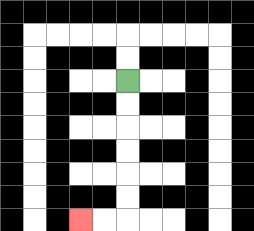{'start': '[5, 3]', 'end': '[3, 9]', 'path_directions': 'D,D,D,D,D,D,L,L', 'path_coordinates': '[[5, 3], [5, 4], [5, 5], [5, 6], [5, 7], [5, 8], [5, 9], [4, 9], [3, 9]]'}